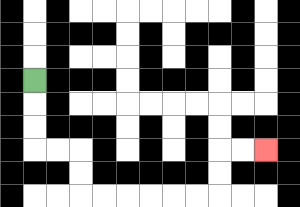{'start': '[1, 3]', 'end': '[11, 6]', 'path_directions': 'D,D,D,R,R,D,D,R,R,R,R,R,R,U,U,R,R', 'path_coordinates': '[[1, 3], [1, 4], [1, 5], [1, 6], [2, 6], [3, 6], [3, 7], [3, 8], [4, 8], [5, 8], [6, 8], [7, 8], [8, 8], [9, 8], [9, 7], [9, 6], [10, 6], [11, 6]]'}